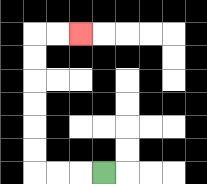{'start': '[4, 7]', 'end': '[3, 1]', 'path_directions': 'L,L,L,U,U,U,U,U,U,R,R', 'path_coordinates': '[[4, 7], [3, 7], [2, 7], [1, 7], [1, 6], [1, 5], [1, 4], [1, 3], [1, 2], [1, 1], [2, 1], [3, 1]]'}